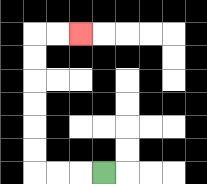{'start': '[4, 7]', 'end': '[3, 1]', 'path_directions': 'L,L,L,U,U,U,U,U,U,R,R', 'path_coordinates': '[[4, 7], [3, 7], [2, 7], [1, 7], [1, 6], [1, 5], [1, 4], [1, 3], [1, 2], [1, 1], [2, 1], [3, 1]]'}